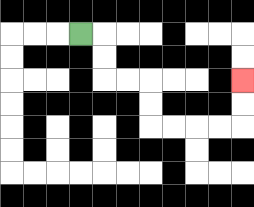{'start': '[3, 1]', 'end': '[10, 3]', 'path_directions': 'R,D,D,R,R,D,D,R,R,R,R,U,U', 'path_coordinates': '[[3, 1], [4, 1], [4, 2], [4, 3], [5, 3], [6, 3], [6, 4], [6, 5], [7, 5], [8, 5], [9, 5], [10, 5], [10, 4], [10, 3]]'}